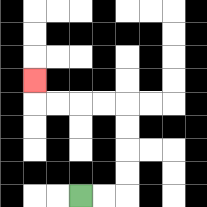{'start': '[3, 8]', 'end': '[1, 3]', 'path_directions': 'R,R,U,U,U,U,L,L,L,L,U', 'path_coordinates': '[[3, 8], [4, 8], [5, 8], [5, 7], [5, 6], [5, 5], [5, 4], [4, 4], [3, 4], [2, 4], [1, 4], [1, 3]]'}